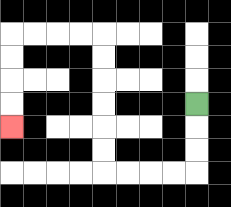{'start': '[8, 4]', 'end': '[0, 5]', 'path_directions': 'D,D,D,L,L,L,L,U,U,U,U,U,U,L,L,L,L,D,D,D,D', 'path_coordinates': '[[8, 4], [8, 5], [8, 6], [8, 7], [7, 7], [6, 7], [5, 7], [4, 7], [4, 6], [4, 5], [4, 4], [4, 3], [4, 2], [4, 1], [3, 1], [2, 1], [1, 1], [0, 1], [0, 2], [0, 3], [0, 4], [0, 5]]'}